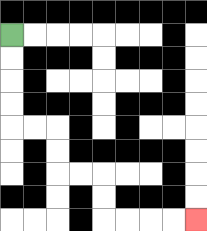{'start': '[0, 1]', 'end': '[8, 9]', 'path_directions': 'D,D,D,D,R,R,D,D,R,R,D,D,R,R,R,R', 'path_coordinates': '[[0, 1], [0, 2], [0, 3], [0, 4], [0, 5], [1, 5], [2, 5], [2, 6], [2, 7], [3, 7], [4, 7], [4, 8], [4, 9], [5, 9], [6, 9], [7, 9], [8, 9]]'}